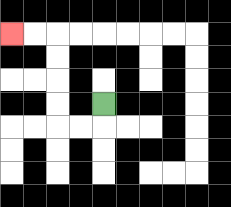{'start': '[4, 4]', 'end': '[0, 1]', 'path_directions': 'D,L,L,U,U,U,U,L,L', 'path_coordinates': '[[4, 4], [4, 5], [3, 5], [2, 5], [2, 4], [2, 3], [2, 2], [2, 1], [1, 1], [0, 1]]'}